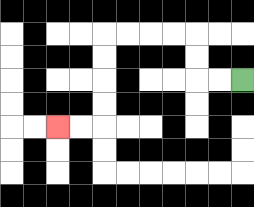{'start': '[10, 3]', 'end': '[2, 5]', 'path_directions': 'L,L,U,U,L,L,L,L,D,D,D,D,L,L', 'path_coordinates': '[[10, 3], [9, 3], [8, 3], [8, 2], [8, 1], [7, 1], [6, 1], [5, 1], [4, 1], [4, 2], [4, 3], [4, 4], [4, 5], [3, 5], [2, 5]]'}